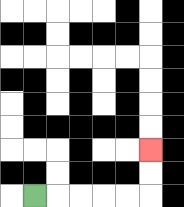{'start': '[1, 8]', 'end': '[6, 6]', 'path_directions': 'R,R,R,R,R,U,U', 'path_coordinates': '[[1, 8], [2, 8], [3, 8], [4, 8], [5, 8], [6, 8], [6, 7], [6, 6]]'}